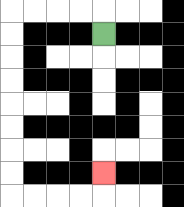{'start': '[4, 1]', 'end': '[4, 7]', 'path_directions': 'U,L,L,L,L,D,D,D,D,D,D,D,D,R,R,R,R,U', 'path_coordinates': '[[4, 1], [4, 0], [3, 0], [2, 0], [1, 0], [0, 0], [0, 1], [0, 2], [0, 3], [0, 4], [0, 5], [0, 6], [0, 7], [0, 8], [1, 8], [2, 8], [3, 8], [4, 8], [4, 7]]'}